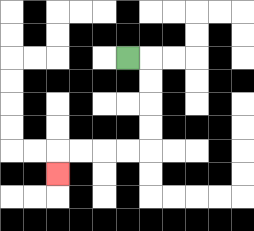{'start': '[5, 2]', 'end': '[2, 7]', 'path_directions': 'R,D,D,D,D,L,L,L,L,D', 'path_coordinates': '[[5, 2], [6, 2], [6, 3], [6, 4], [6, 5], [6, 6], [5, 6], [4, 6], [3, 6], [2, 6], [2, 7]]'}